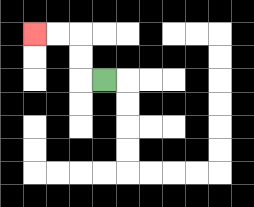{'start': '[4, 3]', 'end': '[1, 1]', 'path_directions': 'L,U,U,L,L', 'path_coordinates': '[[4, 3], [3, 3], [3, 2], [3, 1], [2, 1], [1, 1]]'}